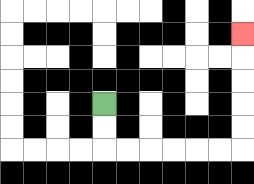{'start': '[4, 4]', 'end': '[10, 1]', 'path_directions': 'D,D,R,R,R,R,R,R,U,U,U,U,U', 'path_coordinates': '[[4, 4], [4, 5], [4, 6], [5, 6], [6, 6], [7, 6], [8, 6], [9, 6], [10, 6], [10, 5], [10, 4], [10, 3], [10, 2], [10, 1]]'}